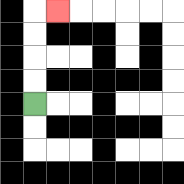{'start': '[1, 4]', 'end': '[2, 0]', 'path_directions': 'U,U,U,U,R', 'path_coordinates': '[[1, 4], [1, 3], [1, 2], [1, 1], [1, 0], [2, 0]]'}